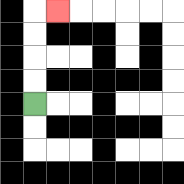{'start': '[1, 4]', 'end': '[2, 0]', 'path_directions': 'U,U,U,U,R', 'path_coordinates': '[[1, 4], [1, 3], [1, 2], [1, 1], [1, 0], [2, 0]]'}